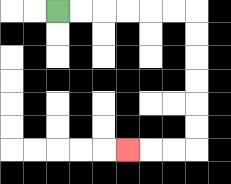{'start': '[2, 0]', 'end': '[5, 6]', 'path_directions': 'R,R,R,R,R,R,D,D,D,D,D,D,L,L,L', 'path_coordinates': '[[2, 0], [3, 0], [4, 0], [5, 0], [6, 0], [7, 0], [8, 0], [8, 1], [8, 2], [8, 3], [8, 4], [8, 5], [8, 6], [7, 6], [6, 6], [5, 6]]'}